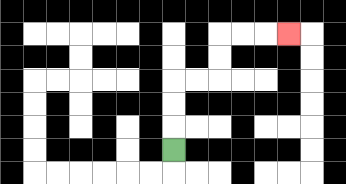{'start': '[7, 6]', 'end': '[12, 1]', 'path_directions': 'U,U,U,R,R,U,U,R,R,R', 'path_coordinates': '[[7, 6], [7, 5], [7, 4], [7, 3], [8, 3], [9, 3], [9, 2], [9, 1], [10, 1], [11, 1], [12, 1]]'}